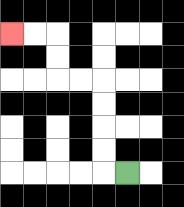{'start': '[5, 7]', 'end': '[0, 1]', 'path_directions': 'L,U,U,U,U,L,L,U,U,L,L', 'path_coordinates': '[[5, 7], [4, 7], [4, 6], [4, 5], [4, 4], [4, 3], [3, 3], [2, 3], [2, 2], [2, 1], [1, 1], [0, 1]]'}